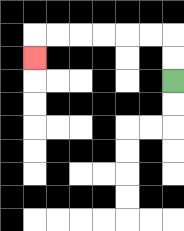{'start': '[7, 3]', 'end': '[1, 2]', 'path_directions': 'U,U,L,L,L,L,L,L,D', 'path_coordinates': '[[7, 3], [7, 2], [7, 1], [6, 1], [5, 1], [4, 1], [3, 1], [2, 1], [1, 1], [1, 2]]'}